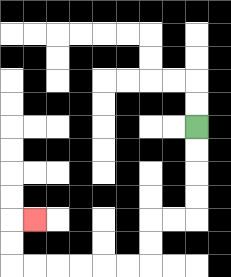{'start': '[8, 5]', 'end': '[1, 9]', 'path_directions': 'D,D,D,D,L,L,D,D,L,L,L,L,L,L,U,U,R', 'path_coordinates': '[[8, 5], [8, 6], [8, 7], [8, 8], [8, 9], [7, 9], [6, 9], [6, 10], [6, 11], [5, 11], [4, 11], [3, 11], [2, 11], [1, 11], [0, 11], [0, 10], [0, 9], [1, 9]]'}